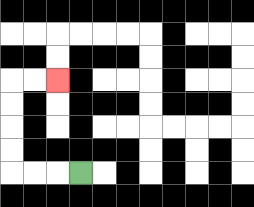{'start': '[3, 7]', 'end': '[2, 3]', 'path_directions': 'L,L,L,U,U,U,U,R,R', 'path_coordinates': '[[3, 7], [2, 7], [1, 7], [0, 7], [0, 6], [0, 5], [0, 4], [0, 3], [1, 3], [2, 3]]'}